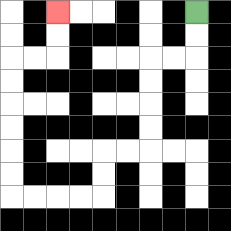{'start': '[8, 0]', 'end': '[2, 0]', 'path_directions': 'D,D,L,L,D,D,D,D,L,L,D,D,L,L,L,L,U,U,U,U,U,U,R,R,U,U', 'path_coordinates': '[[8, 0], [8, 1], [8, 2], [7, 2], [6, 2], [6, 3], [6, 4], [6, 5], [6, 6], [5, 6], [4, 6], [4, 7], [4, 8], [3, 8], [2, 8], [1, 8], [0, 8], [0, 7], [0, 6], [0, 5], [0, 4], [0, 3], [0, 2], [1, 2], [2, 2], [2, 1], [2, 0]]'}